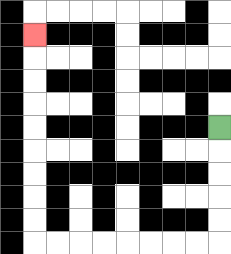{'start': '[9, 5]', 'end': '[1, 1]', 'path_directions': 'D,D,D,D,D,L,L,L,L,L,L,L,L,U,U,U,U,U,U,U,U,U', 'path_coordinates': '[[9, 5], [9, 6], [9, 7], [9, 8], [9, 9], [9, 10], [8, 10], [7, 10], [6, 10], [5, 10], [4, 10], [3, 10], [2, 10], [1, 10], [1, 9], [1, 8], [1, 7], [1, 6], [1, 5], [1, 4], [1, 3], [1, 2], [1, 1]]'}